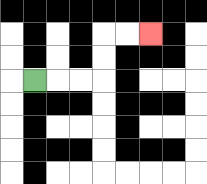{'start': '[1, 3]', 'end': '[6, 1]', 'path_directions': 'R,R,R,U,U,R,R', 'path_coordinates': '[[1, 3], [2, 3], [3, 3], [4, 3], [4, 2], [4, 1], [5, 1], [6, 1]]'}